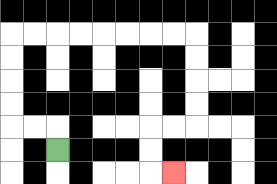{'start': '[2, 6]', 'end': '[7, 7]', 'path_directions': 'U,L,L,U,U,U,U,R,R,R,R,R,R,R,R,D,D,D,D,L,L,D,D,R', 'path_coordinates': '[[2, 6], [2, 5], [1, 5], [0, 5], [0, 4], [0, 3], [0, 2], [0, 1], [1, 1], [2, 1], [3, 1], [4, 1], [5, 1], [6, 1], [7, 1], [8, 1], [8, 2], [8, 3], [8, 4], [8, 5], [7, 5], [6, 5], [6, 6], [6, 7], [7, 7]]'}